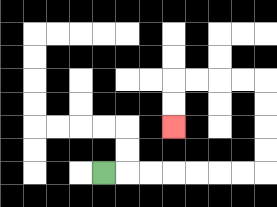{'start': '[4, 7]', 'end': '[7, 5]', 'path_directions': 'R,R,R,R,R,R,R,U,U,U,U,L,L,L,L,D,D', 'path_coordinates': '[[4, 7], [5, 7], [6, 7], [7, 7], [8, 7], [9, 7], [10, 7], [11, 7], [11, 6], [11, 5], [11, 4], [11, 3], [10, 3], [9, 3], [8, 3], [7, 3], [7, 4], [7, 5]]'}